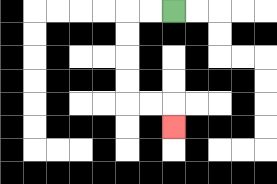{'start': '[7, 0]', 'end': '[7, 5]', 'path_directions': 'L,L,D,D,D,D,R,R,D', 'path_coordinates': '[[7, 0], [6, 0], [5, 0], [5, 1], [5, 2], [5, 3], [5, 4], [6, 4], [7, 4], [7, 5]]'}